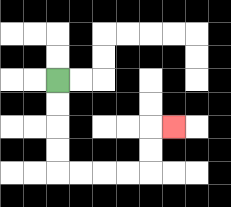{'start': '[2, 3]', 'end': '[7, 5]', 'path_directions': 'D,D,D,D,R,R,R,R,U,U,R', 'path_coordinates': '[[2, 3], [2, 4], [2, 5], [2, 6], [2, 7], [3, 7], [4, 7], [5, 7], [6, 7], [6, 6], [6, 5], [7, 5]]'}